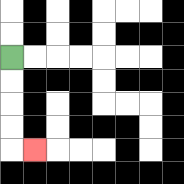{'start': '[0, 2]', 'end': '[1, 6]', 'path_directions': 'D,D,D,D,R', 'path_coordinates': '[[0, 2], [0, 3], [0, 4], [0, 5], [0, 6], [1, 6]]'}